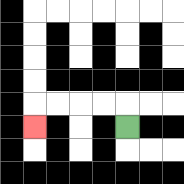{'start': '[5, 5]', 'end': '[1, 5]', 'path_directions': 'U,L,L,L,L,D', 'path_coordinates': '[[5, 5], [5, 4], [4, 4], [3, 4], [2, 4], [1, 4], [1, 5]]'}